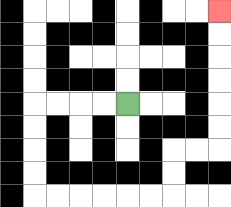{'start': '[5, 4]', 'end': '[9, 0]', 'path_directions': 'L,L,L,L,D,D,D,D,R,R,R,R,R,R,U,U,R,R,U,U,U,U,U,U', 'path_coordinates': '[[5, 4], [4, 4], [3, 4], [2, 4], [1, 4], [1, 5], [1, 6], [1, 7], [1, 8], [2, 8], [3, 8], [4, 8], [5, 8], [6, 8], [7, 8], [7, 7], [7, 6], [8, 6], [9, 6], [9, 5], [9, 4], [9, 3], [9, 2], [9, 1], [9, 0]]'}